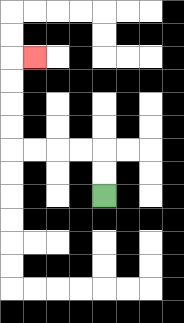{'start': '[4, 8]', 'end': '[1, 2]', 'path_directions': 'U,U,L,L,L,L,U,U,U,U,R', 'path_coordinates': '[[4, 8], [4, 7], [4, 6], [3, 6], [2, 6], [1, 6], [0, 6], [0, 5], [0, 4], [0, 3], [0, 2], [1, 2]]'}